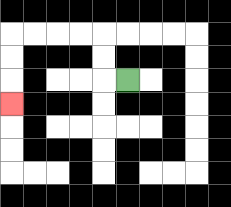{'start': '[5, 3]', 'end': '[0, 4]', 'path_directions': 'L,U,U,L,L,L,L,D,D,D', 'path_coordinates': '[[5, 3], [4, 3], [4, 2], [4, 1], [3, 1], [2, 1], [1, 1], [0, 1], [0, 2], [0, 3], [0, 4]]'}